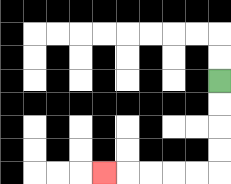{'start': '[9, 3]', 'end': '[4, 7]', 'path_directions': 'D,D,D,D,L,L,L,L,L', 'path_coordinates': '[[9, 3], [9, 4], [9, 5], [9, 6], [9, 7], [8, 7], [7, 7], [6, 7], [5, 7], [4, 7]]'}